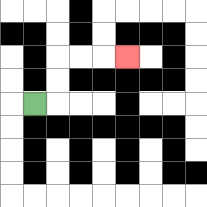{'start': '[1, 4]', 'end': '[5, 2]', 'path_directions': 'R,U,U,R,R,R', 'path_coordinates': '[[1, 4], [2, 4], [2, 3], [2, 2], [3, 2], [4, 2], [5, 2]]'}